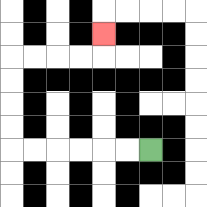{'start': '[6, 6]', 'end': '[4, 1]', 'path_directions': 'L,L,L,L,L,L,U,U,U,U,R,R,R,R,U', 'path_coordinates': '[[6, 6], [5, 6], [4, 6], [3, 6], [2, 6], [1, 6], [0, 6], [0, 5], [0, 4], [0, 3], [0, 2], [1, 2], [2, 2], [3, 2], [4, 2], [4, 1]]'}